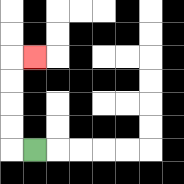{'start': '[1, 6]', 'end': '[1, 2]', 'path_directions': 'L,U,U,U,U,R', 'path_coordinates': '[[1, 6], [0, 6], [0, 5], [0, 4], [0, 3], [0, 2], [1, 2]]'}